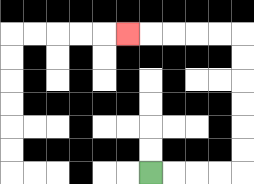{'start': '[6, 7]', 'end': '[5, 1]', 'path_directions': 'R,R,R,R,U,U,U,U,U,U,L,L,L,L,L', 'path_coordinates': '[[6, 7], [7, 7], [8, 7], [9, 7], [10, 7], [10, 6], [10, 5], [10, 4], [10, 3], [10, 2], [10, 1], [9, 1], [8, 1], [7, 1], [6, 1], [5, 1]]'}